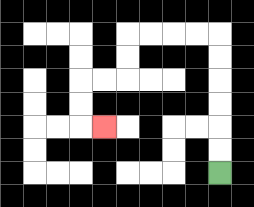{'start': '[9, 7]', 'end': '[4, 5]', 'path_directions': 'U,U,U,U,U,U,L,L,L,L,D,D,L,L,D,D,R', 'path_coordinates': '[[9, 7], [9, 6], [9, 5], [9, 4], [9, 3], [9, 2], [9, 1], [8, 1], [7, 1], [6, 1], [5, 1], [5, 2], [5, 3], [4, 3], [3, 3], [3, 4], [3, 5], [4, 5]]'}